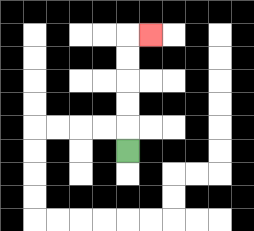{'start': '[5, 6]', 'end': '[6, 1]', 'path_directions': 'U,U,U,U,U,R', 'path_coordinates': '[[5, 6], [5, 5], [5, 4], [5, 3], [5, 2], [5, 1], [6, 1]]'}